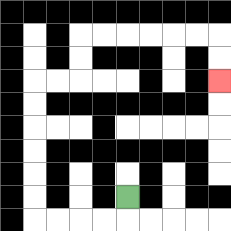{'start': '[5, 8]', 'end': '[9, 3]', 'path_directions': 'D,L,L,L,L,U,U,U,U,U,U,R,R,U,U,R,R,R,R,R,R,D,D', 'path_coordinates': '[[5, 8], [5, 9], [4, 9], [3, 9], [2, 9], [1, 9], [1, 8], [1, 7], [1, 6], [1, 5], [1, 4], [1, 3], [2, 3], [3, 3], [3, 2], [3, 1], [4, 1], [5, 1], [6, 1], [7, 1], [8, 1], [9, 1], [9, 2], [9, 3]]'}